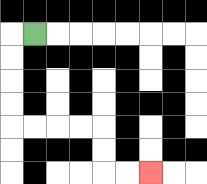{'start': '[1, 1]', 'end': '[6, 7]', 'path_directions': 'L,D,D,D,D,R,R,R,R,D,D,R,R', 'path_coordinates': '[[1, 1], [0, 1], [0, 2], [0, 3], [0, 4], [0, 5], [1, 5], [2, 5], [3, 5], [4, 5], [4, 6], [4, 7], [5, 7], [6, 7]]'}